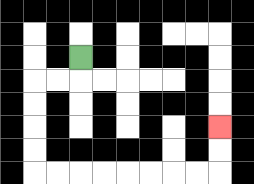{'start': '[3, 2]', 'end': '[9, 5]', 'path_directions': 'D,L,L,D,D,D,D,R,R,R,R,R,R,R,R,U,U', 'path_coordinates': '[[3, 2], [3, 3], [2, 3], [1, 3], [1, 4], [1, 5], [1, 6], [1, 7], [2, 7], [3, 7], [4, 7], [5, 7], [6, 7], [7, 7], [8, 7], [9, 7], [9, 6], [9, 5]]'}